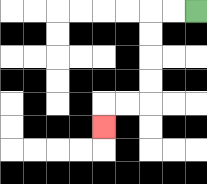{'start': '[8, 0]', 'end': '[4, 5]', 'path_directions': 'L,L,D,D,D,D,L,L,D', 'path_coordinates': '[[8, 0], [7, 0], [6, 0], [6, 1], [6, 2], [6, 3], [6, 4], [5, 4], [4, 4], [4, 5]]'}